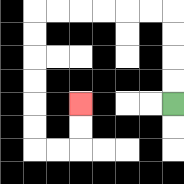{'start': '[7, 4]', 'end': '[3, 4]', 'path_directions': 'U,U,U,U,L,L,L,L,L,L,D,D,D,D,D,D,R,R,U,U', 'path_coordinates': '[[7, 4], [7, 3], [7, 2], [7, 1], [7, 0], [6, 0], [5, 0], [4, 0], [3, 0], [2, 0], [1, 0], [1, 1], [1, 2], [1, 3], [1, 4], [1, 5], [1, 6], [2, 6], [3, 6], [3, 5], [3, 4]]'}